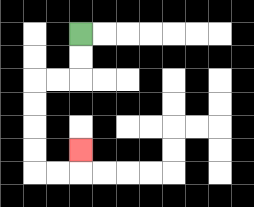{'start': '[3, 1]', 'end': '[3, 6]', 'path_directions': 'D,D,L,L,D,D,D,D,R,R,U', 'path_coordinates': '[[3, 1], [3, 2], [3, 3], [2, 3], [1, 3], [1, 4], [1, 5], [1, 6], [1, 7], [2, 7], [3, 7], [3, 6]]'}